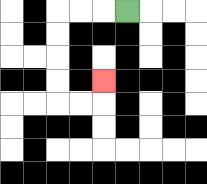{'start': '[5, 0]', 'end': '[4, 3]', 'path_directions': 'L,L,L,D,D,D,D,R,R,U', 'path_coordinates': '[[5, 0], [4, 0], [3, 0], [2, 0], [2, 1], [2, 2], [2, 3], [2, 4], [3, 4], [4, 4], [4, 3]]'}